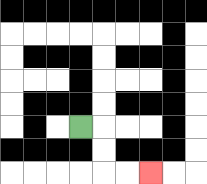{'start': '[3, 5]', 'end': '[6, 7]', 'path_directions': 'R,D,D,R,R', 'path_coordinates': '[[3, 5], [4, 5], [4, 6], [4, 7], [5, 7], [6, 7]]'}